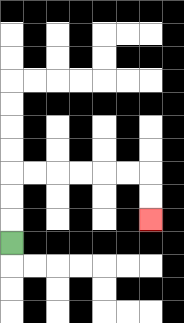{'start': '[0, 10]', 'end': '[6, 9]', 'path_directions': 'U,U,U,R,R,R,R,R,R,D,D', 'path_coordinates': '[[0, 10], [0, 9], [0, 8], [0, 7], [1, 7], [2, 7], [3, 7], [4, 7], [5, 7], [6, 7], [6, 8], [6, 9]]'}